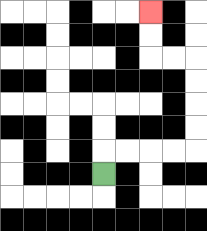{'start': '[4, 7]', 'end': '[6, 0]', 'path_directions': 'U,R,R,R,R,U,U,U,U,L,L,U,U', 'path_coordinates': '[[4, 7], [4, 6], [5, 6], [6, 6], [7, 6], [8, 6], [8, 5], [8, 4], [8, 3], [8, 2], [7, 2], [6, 2], [6, 1], [6, 0]]'}